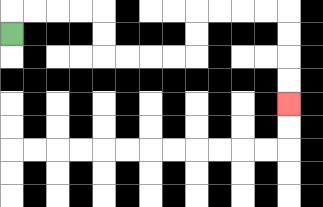{'start': '[0, 1]', 'end': '[12, 4]', 'path_directions': 'U,R,R,R,R,D,D,R,R,R,R,U,U,R,R,R,R,D,D,D,D', 'path_coordinates': '[[0, 1], [0, 0], [1, 0], [2, 0], [3, 0], [4, 0], [4, 1], [4, 2], [5, 2], [6, 2], [7, 2], [8, 2], [8, 1], [8, 0], [9, 0], [10, 0], [11, 0], [12, 0], [12, 1], [12, 2], [12, 3], [12, 4]]'}